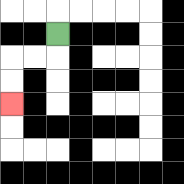{'start': '[2, 1]', 'end': '[0, 4]', 'path_directions': 'D,L,L,D,D', 'path_coordinates': '[[2, 1], [2, 2], [1, 2], [0, 2], [0, 3], [0, 4]]'}